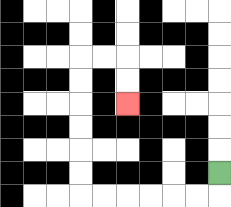{'start': '[9, 7]', 'end': '[5, 4]', 'path_directions': 'D,L,L,L,L,L,L,U,U,U,U,U,U,R,R,D,D', 'path_coordinates': '[[9, 7], [9, 8], [8, 8], [7, 8], [6, 8], [5, 8], [4, 8], [3, 8], [3, 7], [3, 6], [3, 5], [3, 4], [3, 3], [3, 2], [4, 2], [5, 2], [5, 3], [5, 4]]'}